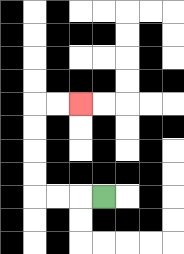{'start': '[4, 8]', 'end': '[3, 4]', 'path_directions': 'L,L,L,U,U,U,U,R,R', 'path_coordinates': '[[4, 8], [3, 8], [2, 8], [1, 8], [1, 7], [1, 6], [1, 5], [1, 4], [2, 4], [3, 4]]'}